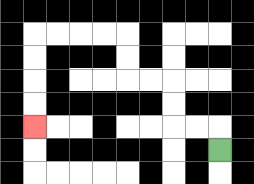{'start': '[9, 6]', 'end': '[1, 5]', 'path_directions': 'U,L,L,U,U,L,L,U,U,L,L,L,L,D,D,D,D', 'path_coordinates': '[[9, 6], [9, 5], [8, 5], [7, 5], [7, 4], [7, 3], [6, 3], [5, 3], [5, 2], [5, 1], [4, 1], [3, 1], [2, 1], [1, 1], [1, 2], [1, 3], [1, 4], [1, 5]]'}